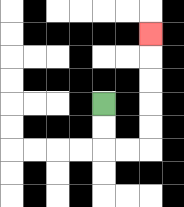{'start': '[4, 4]', 'end': '[6, 1]', 'path_directions': 'D,D,R,R,U,U,U,U,U', 'path_coordinates': '[[4, 4], [4, 5], [4, 6], [5, 6], [6, 6], [6, 5], [6, 4], [6, 3], [6, 2], [6, 1]]'}